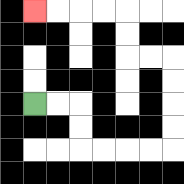{'start': '[1, 4]', 'end': '[1, 0]', 'path_directions': 'R,R,D,D,R,R,R,R,U,U,U,U,L,L,U,U,L,L,L,L', 'path_coordinates': '[[1, 4], [2, 4], [3, 4], [3, 5], [3, 6], [4, 6], [5, 6], [6, 6], [7, 6], [7, 5], [7, 4], [7, 3], [7, 2], [6, 2], [5, 2], [5, 1], [5, 0], [4, 0], [3, 0], [2, 0], [1, 0]]'}